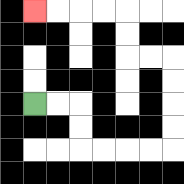{'start': '[1, 4]', 'end': '[1, 0]', 'path_directions': 'R,R,D,D,R,R,R,R,U,U,U,U,L,L,U,U,L,L,L,L', 'path_coordinates': '[[1, 4], [2, 4], [3, 4], [3, 5], [3, 6], [4, 6], [5, 6], [6, 6], [7, 6], [7, 5], [7, 4], [7, 3], [7, 2], [6, 2], [5, 2], [5, 1], [5, 0], [4, 0], [3, 0], [2, 0], [1, 0]]'}